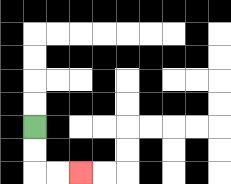{'start': '[1, 5]', 'end': '[3, 7]', 'path_directions': 'D,D,R,R', 'path_coordinates': '[[1, 5], [1, 6], [1, 7], [2, 7], [3, 7]]'}